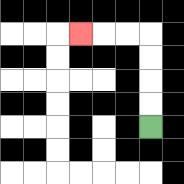{'start': '[6, 5]', 'end': '[3, 1]', 'path_directions': 'U,U,U,U,L,L,L', 'path_coordinates': '[[6, 5], [6, 4], [6, 3], [6, 2], [6, 1], [5, 1], [4, 1], [3, 1]]'}